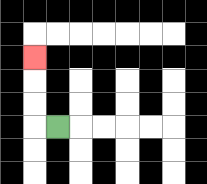{'start': '[2, 5]', 'end': '[1, 2]', 'path_directions': 'L,U,U,U', 'path_coordinates': '[[2, 5], [1, 5], [1, 4], [1, 3], [1, 2]]'}